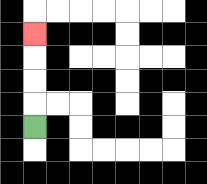{'start': '[1, 5]', 'end': '[1, 1]', 'path_directions': 'U,U,U,U', 'path_coordinates': '[[1, 5], [1, 4], [1, 3], [1, 2], [1, 1]]'}